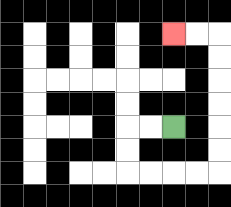{'start': '[7, 5]', 'end': '[7, 1]', 'path_directions': 'L,L,D,D,R,R,R,R,U,U,U,U,U,U,L,L', 'path_coordinates': '[[7, 5], [6, 5], [5, 5], [5, 6], [5, 7], [6, 7], [7, 7], [8, 7], [9, 7], [9, 6], [9, 5], [9, 4], [9, 3], [9, 2], [9, 1], [8, 1], [7, 1]]'}